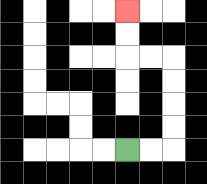{'start': '[5, 6]', 'end': '[5, 0]', 'path_directions': 'R,R,U,U,U,U,L,L,U,U', 'path_coordinates': '[[5, 6], [6, 6], [7, 6], [7, 5], [7, 4], [7, 3], [7, 2], [6, 2], [5, 2], [5, 1], [5, 0]]'}